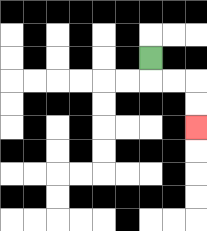{'start': '[6, 2]', 'end': '[8, 5]', 'path_directions': 'D,R,R,D,D', 'path_coordinates': '[[6, 2], [6, 3], [7, 3], [8, 3], [8, 4], [8, 5]]'}